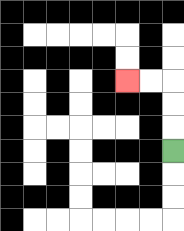{'start': '[7, 6]', 'end': '[5, 3]', 'path_directions': 'U,U,U,L,L', 'path_coordinates': '[[7, 6], [7, 5], [7, 4], [7, 3], [6, 3], [5, 3]]'}